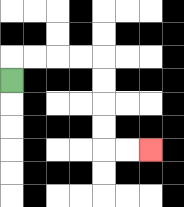{'start': '[0, 3]', 'end': '[6, 6]', 'path_directions': 'U,R,R,R,R,D,D,D,D,R,R', 'path_coordinates': '[[0, 3], [0, 2], [1, 2], [2, 2], [3, 2], [4, 2], [4, 3], [4, 4], [4, 5], [4, 6], [5, 6], [6, 6]]'}